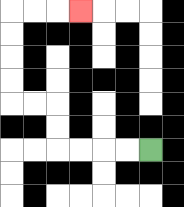{'start': '[6, 6]', 'end': '[3, 0]', 'path_directions': 'L,L,L,L,U,U,L,L,U,U,U,U,R,R,R', 'path_coordinates': '[[6, 6], [5, 6], [4, 6], [3, 6], [2, 6], [2, 5], [2, 4], [1, 4], [0, 4], [0, 3], [0, 2], [0, 1], [0, 0], [1, 0], [2, 0], [3, 0]]'}